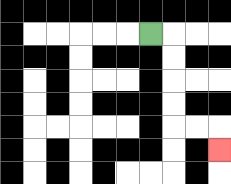{'start': '[6, 1]', 'end': '[9, 6]', 'path_directions': 'R,D,D,D,D,R,R,D', 'path_coordinates': '[[6, 1], [7, 1], [7, 2], [7, 3], [7, 4], [7, 5], [8, 5], [9, 5], [9, 6]]'}